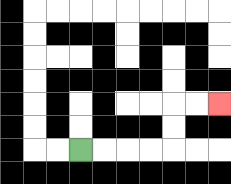{'start': '[3, 6]', 'end': '[9, 4]', 'path_directions': 'R,R,R,R,U,U,R,R', 'path_coordinates': '[[3, 6], [4, 6], [5, 6], [6, 6], [7, 6], [7, 5], [7, 4], [8, 4], [9, 4]]'}